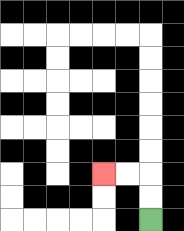{'start': '[6, 9]', 'end': '[4, 7]', 'path_directions': 'U,U,L,L', 'path_coordinates': '[[6, 9], [6, 8], [6, 7], [5, 7], [4, 7]]'}